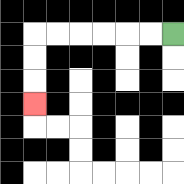{'start': '[7, 1]', 'end': '[1, 4]', 'path_directions': 'L,L,L,L,L,L,D,D,D', 'path_coordinates': '[[7, 1], [6, 1], [5, 1], [4, 1], [3, 1], [2, 1], [1, 1], [1, 2], [1, 3], [1, 4]]'}